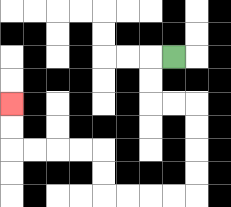{'start': '[7, 2]', 'end': '[0, 4]', 'path_directions': 'L,D,D,R,R,D,D,D,D,L,L,L,L,U,U,L,L,L,L,U,U', 'path_coordinates': '[[7, 2], [6, 2], [6, 3], [6, 4], [7, 4], [8, 4], [8, 5], [8, 6], [8, 7], [8, 8], [7, 8], [6, 8], [5, 8], [4, 8], [4, 7], [4, 6], [3, 6], [2, 6], [1, 6], [0, 6], [0, 5], [0, 4]]'}